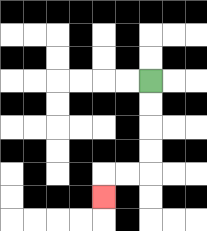{'start': '[6, 3]', 'end': '[4, 8]', 'path_directions': 'D,D,D,D,L,L,D', 'path_coordinates': '[[6, 3], [6, 4], [6, 5], [6, 6], [6, 7], [5, 7], [4, 7], [4, 8]]'}